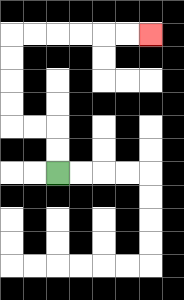{'start': '[2, 7]', 'end': '[6, 1]', 'path_directions': 'U,U,L,L,U,U,U,U,R,R,R,R,R,R', 'path_coordinates': '[[2, 7], [2, 6], [2, 5], [1, 5], [0, 5], [0, 4], [0, 3], [0, 2], [0, 1], [1, 1], [2, 1], [3, 1], [4, 1], [5, 1], [6, 1]]'}